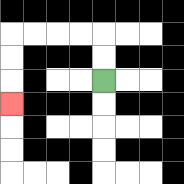{'start': '[4, 3]', 'end': '[0, 4]', 'path_directions': 'U,U,L,L,L,L,D,D,D', 'path_coordinates': '[[4, 3], [4, 2], [4, 1], [3, 1], [2, 1], [1, 1], [0, 1], [0, 2], [0, 3], [0, 4]]'}